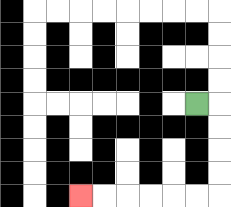{'start': '[8, 4]', 'end': '[3, 8]', 'path_directions': 'R,D,D,D,D,L,L,L,L,L,L', 'path_coordinates': '[[8, 4], [9, 4], [9, 5], [9, 6], [9, 7], [9, 8], [8, 8], [7, 8], [6, 8], [5, 8], [4, 8], [3, 8]]'}